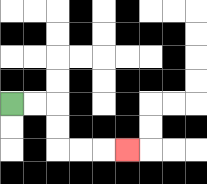{'start': '[0, 4]', 'end': '[5, 6]', 'path_directions': 'R,R,D,D,R,R,R', 'path_coordinates': '[[0, 4], [1, 4], [2, 4], [2, 5], [2, 6], [3, 6], [4, 6], [5, 6]]'}